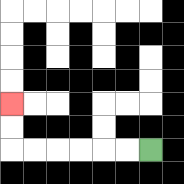{'start': '[6, 6]', 'end': '[0, 4]', 'path_directions': 'L,L,L,L,L,L,U,U', 'path_coordinates': '[[6, 6], [5, 6], [4, 6], [3, 6], [2, 6], [1, 6], [0, 6], [0, 5], [0, 4]]'}